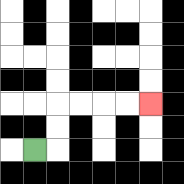{'start': '[1, 6]', 'end': '[6, 4]', 'path_directions': 'R,U,U,R,R,R,R', 'path_coordinates': '[[1, 6], [2, 6], [2, 5], [2, 4], [3, 4], [4, 4], [5, 4], [6, 4]]'}